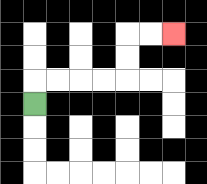{'start': '[1, 4]', 'end': '[7, 1]', 'path_directions': 'U,R,R,R,R,U,U,R,R', 'path_coordinates': '[[1, 4], [1, 3], [2, 3], [3, 3], [4, 3], [5, 3], [5, 2], [5, 1], [6, 1], [7, 1]]'}